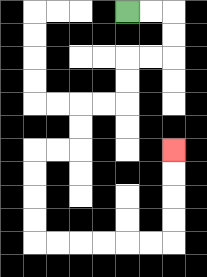{'start': '[5, 0]', 'end': '[7, 6]', 'path_directions': 'R,R,D,D,L,L,D,D,L,L,D,D,L,L,D,D,D,D,R,R,R,R,R,R,U,U,U,U', 'path_coordinates': '[[5, 0], [6, 0], [7, 0], [7, 1], [7, 2], [6, 2], [5, 2], [5, 3], [5, 4], [4, 4], [3, 4], [3, 5], [3, 6], [2, 6], [1, 6], [1, 7], [1, 8], [1, 9], [1, 10], [2, 10], [3, 10], [4, 10], [5, 10], [6, 10], [7, 10], [7, 9], [7, 8], [7, 7], [7, 6]]'}